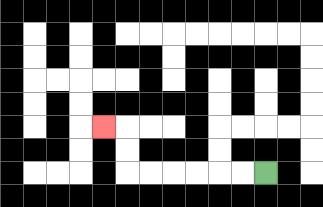{'start': '[11, 7]', 'end': '[4, 5]', 'path_directions': 'L,L,L,L,L,L,U,U,L', 'path_coordinates': '[[11, 7], [10, 7], [9, 7], [8, 7], [7, 7], [6, 7], [5, 7], [5, 6], [5, 5], [4, 5]]'}